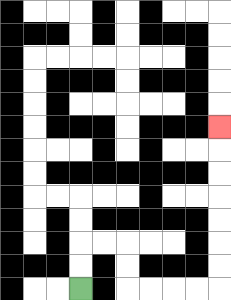{'start': '[3, 12]', 'end': '[9, 5]', 'path_directions': 'U,U,R,R,D,D,R,R,R,R,U,U,U,U,U,U,U', 'path_coordinates': '[[3, 12], [3, 11], [3, 10], [4, 10], [5, 10], [5, 11], [5, 12], [6, 12], [7, 12], [8, 12], [9, 12], [9, 11], [9, 10], [9, 9], [9, 8], [9, 7], [9, 6], [9, 5]]'}